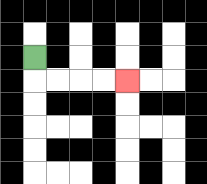{'start': '[1, 2]', 'end': '[5, 3]', 'path_directions': 'D,R,R,R,R', 'path_coordinates': '[[1, 2], [1, 3], [2, 3], [3, 3], [4, 3], [5, 3]]'}